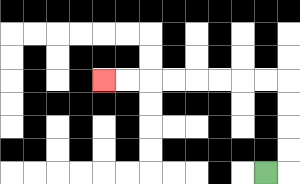{'start': '[11, 7]', 'end': '[4, 3]', 'path_directions': 'R,U,U,U,U,L,L,L,L,L,L,L,L', 'path_coordinates': '[[11, 7], [12, 7], [12, 6], [12, 5], [12, 4], [12, 3], [11, 3], [10, 3], [9, 3], [8, 3], [7, 3], [6, 3], [5, 3], [4, 3]]'}